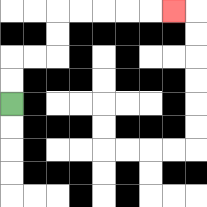{'start': '[0, 4]', 'end': '[7, 0]', 'path_directions': 'U,U,R,R,U,U,R,R,R,R,R', 'path_coordinates': '[[0, 4], [0, 3], [0, 2], [1, 2], [2, 2], [2, 1], [2, 0], [3, 0], [4, 0], [5, 0], [6, 0], [7, 0]]'}